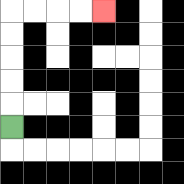{'start': '[0, 5]', 'end': '[4, 0]', 'path_directions': 'U,U,U,U,U,R,R,R,R', 'path_coordinates': '[[0, 5], [0, 4], [0, 3], [0, 2], [0, 1], [0, 0], [1, 0], [2, 0], [3, 0], [4, 0]]'}